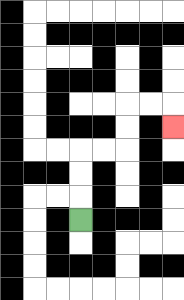{'start': '[3, 9]', 'end': '[7, 5]', 'path_directions': 'U,U,U,R,R,U,U,R,R,D', 'path_coordinates': '[[3, 9], [3, 8], [3, 7], [3, 6], [4, 6], [5, 6], [5, 5], [5, 4], [6, 4], [7, 4], [7, 5]]'}